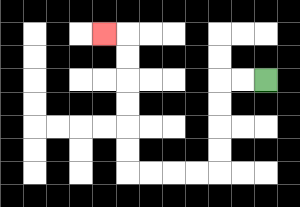{'start': '[11, 3]', 'end': '[4, 1]', 'path_directions': 'L,L,D,D,D,D,L,L,L,L,U,U,U,U,U,U,L', 'path_coordinates': '[[11, 3], [10, 3], [9, 3], [9, 4], [9, 5], [9, 6], [9, 7], [8, 7], [7, 7], [6, 7], [5, 7], [5, 6], [5, 5], [5, 4], [5, 3], [5, 2], [5, 1], [4, 1]]'}